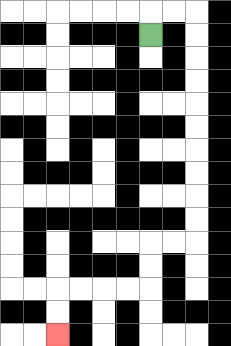{'start': '[6, 1]', 'end': '[2, 14]', 'path_directions': 'U,R,R,D,D,D,D,D,D,D,D,D,D,L,L,D,D,L,L,L,L,D,D', 'path_coordinates': '[[6, 1], [6, 0], [7, 0], [8, 0], [8, 1], [8, 2], [8, 3], [8, 4], [8, 5], [8, 6], [8, 7], [8, 8], [8, 9], [8, 10], [7, 10], [6, 10], [6, 11], [6, 12], [5, 12], [4, 12], [3, 12], [2, 12], [2, 13], [2, 14]]'}